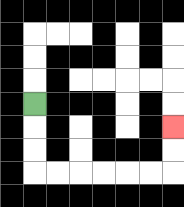{'start': '[1, 4]', 'end': '[7, 5]', 'path_directions': 'D,D,D,R,R,R,R,R,R,U,U', 'path_coordinates': '[[1, 4], [1, 5], [1, 6], [1, 7], [2, 7], [3, 7], [4, 7], [5, 7], [6, 7], [7, 7], [7, 6], [7, 5]]'}